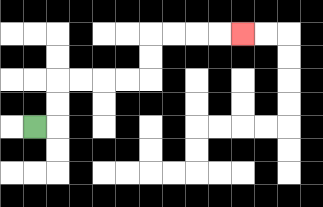{'start': '[1, 5]', 'end': '[10, 1]', 'path_directions': 'R,U,U,R,R,R,R,U,U,R,R,R,R', 'path_coordinates': '[[1, 5], [2, 5], [2, 4], [2, 3], [3, 3], [4, 3], [5, 3], [6, 3], [6, 2], [6, 1], [7, 1], [8, 1], [9, 1], [10, 1]]'}